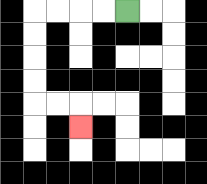{'start': '[5, 0]', 'end': '[3, 5]', 'path_directions': 'L,L,L,L,D,D,D,D,R,R,D', 'path_coordinates': '[[5, 0], [4, 0], [3, 0], [2, 0], [1, 0], [1, 1], [1, 2], [1, 3], [1, 4], [2, 4], [3, 4], [3, 5]]'}